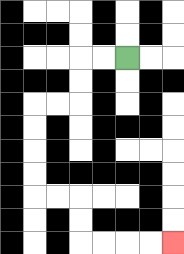{'start': '[5, 2]', 'end': '[7, 10]', 'path_directions': 'L,L,D,D,L,L,D,D,D,D,R,R,D,D,R,R,R,R', 'path_coordinates': '[[5, 2], [4, 2], [3, 2], [3, 3], [3, 4], [2, 4], [1, 4], [1, 5], [1, 6], [1, 7], [1, 8], [2, 8], [3, 8], [3, 9], [3, 10], [4, 10], [5, 10], [6, 10], [7, 10]]'}